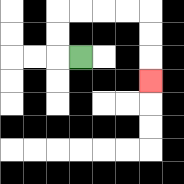{'start': '[3, 2]', 'end': '[6, 3]', 'path_directions': 'L,U,U,R,R,R,R,D,D,D', 'path_coordinates': '[[3, 2], [2, 2], [2, 1], [2, 0], [3, 0], [4, 0], [5, 0], [6, 0], [6, 1], [6, 2], [6, 3]]'}